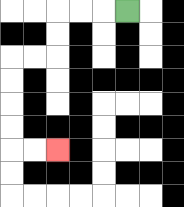{'start': '[5, 0]', 'end': '[2, 6]', 'path_directions': 'L,L,L,D,D,L,L,D,D,D,D,R,R', 'path_coordinates': '[[5, 0], [4, 0], [3, 0], [2, 0], [2, 1], [2, 2], [1, 2], [0, 2], [0, 3], [0, 4], [0, 5], [0, 6], [1, 6], [2, 6]]'}